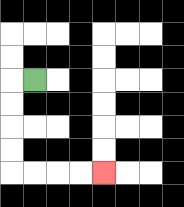{'start': '[1, 3]', 'end': '[4, 7]', 'path_directions': 'L,D,D,D,D,R,R,R,R', 'path_coordinates': '[[1, 3], [0, 3], [0, 4], [0, 5], [0, 6], [0, 7], [1, 7], [2, 7], [3, 7], [4, 7]]'}